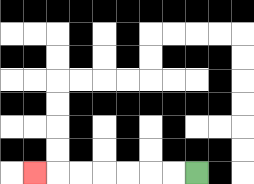{'start': '[8, 7]', 'end': '[1, 7]', 'path_directions': 'L,L,L,L,L,L,L', 'path_coordinates': '[[8, 7], [7, 7], [6, 7], [5, 7], [4, 7], [3, 7], [2, 7], [1, 7]]'}